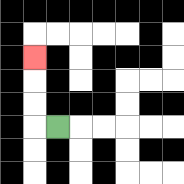{'start': '[2, 5]', 'end': '[1, 2]', 'path_directions': 'L,U,U,U', 'path_coordinates': '[[2, 5], [1, 5], [1, 4], [1, 3], [1, 2]]'}